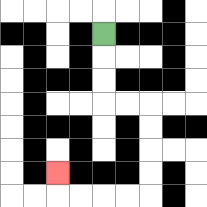{'start': '[4, 1]', 'end': '[2, 7]', 'path_directions': 'D,D,D,R,R,D,D,D,D,L,L,L,L,U', 'path_coordinates': '[[4, 1], [4, 2], [4, 3], [4, 4], [5, 4], [6, 4], [6, 5], [6, 6], [6, 7], [6, 8], [5, 8], [4, 8], [3, 8], [2, 8], [2, 7]]'}